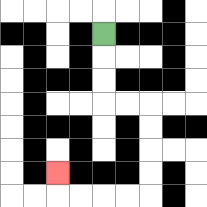{'start': '[4, 1]', 'end': '[2, 7]', 'path_directions': 'D,D,D,R,R,D,D,D,D,L,L,L,L,U', 'path_coordinates': '[[4, 1], [4, 2], [4, 3], [4, 4], [5, 4], [6, 4], [6, 5], [6, 6], [6, 7], [6, 8], [5, 8], [4, 8], [3, 8], [2, 8], [2, 7]]'}